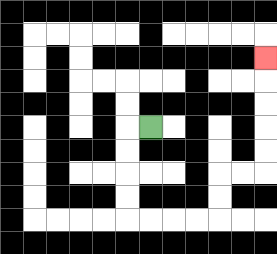{'start': '[6, 5]', 'end': '[11, 2]', 'path_directions': 'L,D,D,D,D,R,R,R,R,U,U,R,R,U,U,U,U,U', 'path_coordinates': '[[6, 5], [5, 5], [5, 6], [5, 7], [5, 8], [5, 9], [6, 9], [7, 9], [8, 9], [9, 9], [9, 8], [9, 7], [10, 7], [11, 7], [11, 6], [11, 5], [11, 4], [11, 3], [11, 2]]'}